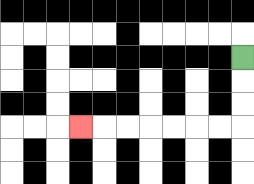{'start': '[10, 2]', 'end': '[3, 5]', 'path_directions': 'D,D,D,L,L,L,L,L,L,L', 'path_coordinates': '[[10, 2], [10, 3], [10, 4], [10, 5], [9, 5], [8, 5], [7, 5], [6, 5], [5, 5], [4, 5], [3, 5]]'}